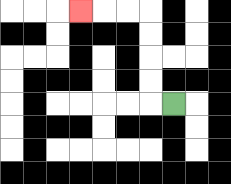{'start': '[7, 4]', 'end': '[3, 0]', 'path_directions': 'L,U,U,U,U,L,L,L', 'path_coordinates': '[[7, 4], [6, 4], [6, 3], [6, 2], [6, 1], [6, 0], [5, 0], [4, 0], [3, 0]]'}